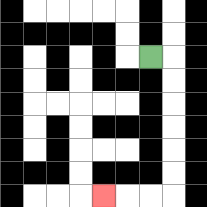{'start': '[6, 2]', 'end': '[4, 8]', 'path_directions': 'R,D,D,D,D,D,D,L,L,L', 'path_coordinates': '[[6, 2], [7, 2], [7, 3], [7, 4], [7, 5], [7, 6], [7, 7], [7, 8], [6, 8], [5, 8], [4, 8]]'}